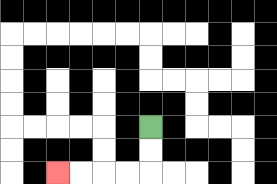{'start': '[6, 5]', 'end': '[2, 7]', 'path_directions': 'D,D,L,L,L,L', 'path_coordinates': '[[6, 5], [6, 6], [6, 7], [5, 7], [4, 7], [3, 7], [2, 7]]'}